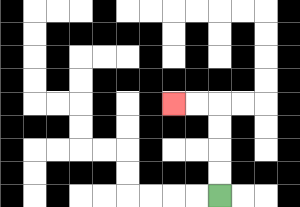{'start': '[9, 8]', 'end': '[7, 4]', 'path_directions': 'U,U,U,U,L,L', 'path_coordinates': '[[9, 8], [9, 7], [9, 6], [9, 5], [9, 4], [8, 4], [7, 4]]'}